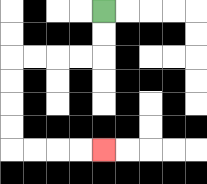{'start': '[4, 0]', 'end': '[4, 6]', 'path_directions': 'D,D,L,L,L,L,D,D,D,D,R,R,R,R', 'path_coordinates': '[[4, 0], [4, 1], [4, 2], [3, 2], [2, 2], [1, 2], [0, 2], [0, 3], [0, 4], [0, 5], [0, 6], [1, 6], [2, 6], [3, 6], [4, 6]]'}